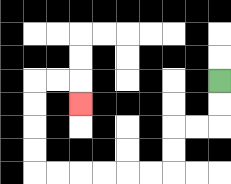{'start': '[9, 3]', 'end': '[3, 4]', 'path_directions': 'D,D,L,L,D,D,L,L,L,L,L,L,U,U,U,U,R,R,D', 'path_coordinates': '[[9, 3], [9, 4], [9, 5], [8, 5], [7, 5], [7, 6], [7, 7], [6, 7], [5, 7], [4, 7], [3, 7], [2, 7], [1, 7], [1, 6], [1, 5], [1, 4], [1, 3], [2, 3], [3, 3], [3, 4]]'}